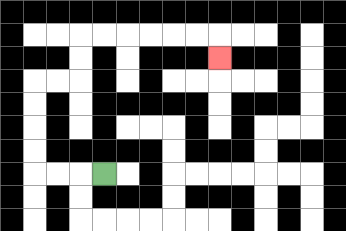{'start': '[4, 7]', 'end': '[9, 2]', 'path_directions': 'L,L,L,U,U,U,U,R,R,U,U,R,R,R,R,R,R,D', 'path_coordinates': '[[4, 7], [3, 7], [2, 7], [1, 7], [1, 6], [1, 5], [1, 4], [1, 3], [2, 3], [3, 3], [3, 2], [3, 1], [4, 1], [5, 1], [6, 1], [7, 1], [8, 1], [9, 1], [9, 2]]'}